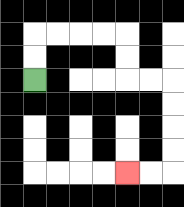{'start': '[1, 3]', 'end': '[5, 7]', 'path_directions': 'U,U,R,R,R,R,D,D,R,R,D,D,D,D,L,L', 'path_coordinates': '[[1, 3], [1, 2], [1, 1], [2, 1], [3, 1], [4, 1], [5, 1], [5, 2], [5, 3], [6, 3], [7, 3], [7, 4], [7, 5], [7, 6], [7, 7], [6, 7], [5, 7]]'}